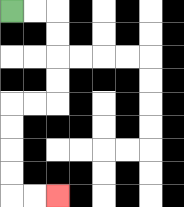{'start': '[0, 0]', 'end': '[2, 8]', 'path_directions': 'R,R,D,D,D,D,L,L,D,D,D,D,R,R', 'path_coordinates': '[[0, 0], [1, 0], [2, 0], [2, 1], [2, 2], [2, 3], [2, 4], [1, 4], [0, 4], [0, 5], [0, 6], [0, 7], [0, 8], [1, 8], [2, 8]]'}